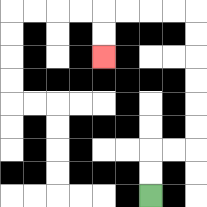{'start': '[6, 8]', 'end': '[4, 2]', 'path_directions': 'U,U,R,R,U,U,U,U,U,U,L,L,L,L,D,D', 'path_coordinates': '[[6, 8], [6, 7], [6, 6], [7, 6], [8, 6], [8, 5], [8, 4], [8, 3], [8, 2], [8, 1], [8, 0], [7, 0], [6, 0], [5, 0], [4, 0], [4, 1], [4, 2]]'}